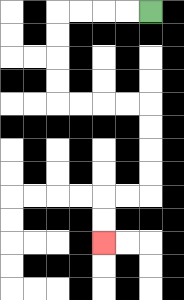{'start': '[6, 0]', 'end': '[4, 10]', 'path_directions': 'L,L,L,L,D,D,D,D,R,R,R,R,D,D,D,D,L,L,D,D', 'path_coordinates': '[[6, 0], [5, 0], [4, 0], [3, 0], [2, 0], [2, 1], [2, 2], [2, 3], [2, 4], [3, 4], [4, 4], [5, 4], [6, 4], [6, 5], [6, 6], [6, 7], [6, 8], [5, 8], [4, 8], [4, 9], [4, 10]]'}